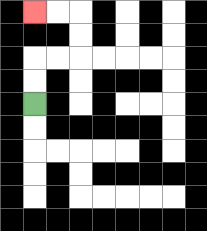{'start': '[1, 4]', 'end': '[1, 0]', 'path_directions': 'U,U,R,R,U,U,L,L', 'path_coordinates': '[[1, 4], [1, 3], [1, 2], [2, 2], [3, 2], [3, 1], [3, 0], [2, 0], [1, 0]]'}